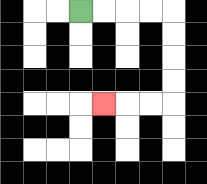{'start': '[3, 0]', 'end': '[4, 4]', 'path_directions': 'R,R,R,R,D,D,D,D,L,L,L', 'path_coordinates': '[[3, 0], [4, 0], [5, 0], [6, 0], [7, 0], [7, 1], [7, 2], [7, 3], [7, 4], [6, 4], [5, 4], [4, 4]]'}